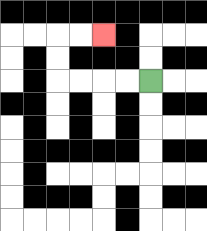{'start': '[6, 3]', 'end': '[4, 1]', 'path_directions': 'L,L,L,L,U,U,R,R', 'path_coordinates': '[[6, 3], [5, 3], [4, 3], [3, 3], [2, 3], [2, 2], [2, 1], [3, 1], [4, 1]]'}